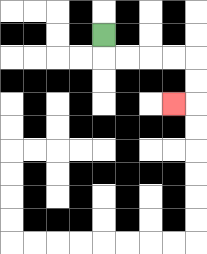{'start': '[4, 1]', 'end': '[7, 4]', 'path_directions': 'D,R,R,R,R,D,D,L', 'path_coordinates': '[[4, 1], [4, 2], [5, 2], [6, 2], [7, 2], [8, 2], [8, 3], [8, 4], [7, 4]]'}